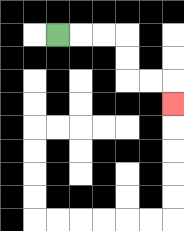{'start': '[2, 1]', 'end': '[7, 4]', 'path_directions': 'R,R,R,D,D,R,R,D', 'path_coordinates': '[[2, 1], [3, 1], [4, 1], [5, 1], [5, 2], [5, 3], [6, 3], [7, 3], [7, 4]]'}